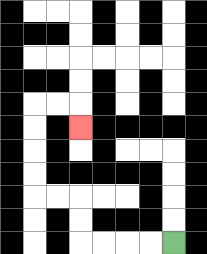{'start': '[7, 10]', 'end': '[3, 5]', 'path_directions': 'L,L,L,L,U,U,L,L,U,U,U,U,R,R,D', 'path_coordinates': '[[7, 10], [6, 10], [5, 10], [4, 10], [3, 10], [3, 9], [3, 8], [2, 8], [1, 8], [1, 7], [1, 6], [1, 5], [1, 4], [2, 4], [3, 4], [3, 5]]'}